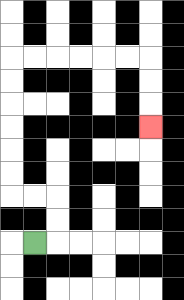{'start': '[1, 10]', 'end': '[6, 5]', 'path_directions': 'R,U,U,L,L,U,U,U,U,U,U,R,R,R,R,R,R,D,D,D', 'path_coordinates': '[[1, 10], [2, 10], [2, 9], [2, 8], [1, 8], [0, 8], [0, 7], [0, 6], [0, 5], [0, 4], [0, 3], [0, 2], [1, 2], [2, 2], [3, 2], [4, 2], [5, 2], [6, 2], [6, 3], [6, 4], [6, 5]]'}